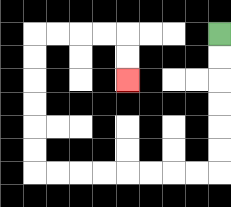{'start': '[9, 1]', 'end': '[5, 3]', 'path_directions': 'D,D,D,D,D,D,L,L,L,L,L,L,L,L,U,U,U,U,U,U,R,R,R,R,D,D', 'path_coordinates': '[[9, 1], [9, 2], [9, 3], [9, 4], [9, 5], [9, 6], [9, 7], [8, 7], [7, 7], [6, 7], [5, 7], [4, 7], [3, 7], [2, 7], [1, 7], [1, 6], [1, 5], [1, 4], [1, 3], [1, 2], [1, 1], [2, 1], [3, 1], [4, 1], [5, 1], [5, 2], [5, 3]]'}